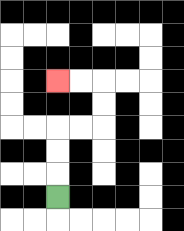{'start': '[2, 8]', 'end': '[2, 3]', 'path_directions': 'U,U,U,R,R,U,U,L,L', 'path_coordinates': '[[2, 8], [2, 7], [2, 6], [2, 5], [3, 5], [4, 5], [4, 4], [4, 3], [3, 3], [2, 3]]'}